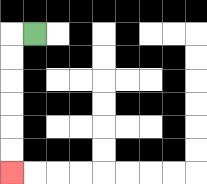{'start': '[1, 1]', 'end': '[0, 7]', 'path_directions': 'L,D,D,D,D,D,D', 'path_coordinates': '[[1, 1], [0, 1], [0, 2], [0, 3], [0, 4], [0, 5], [0, 6], [0, 7]]'}